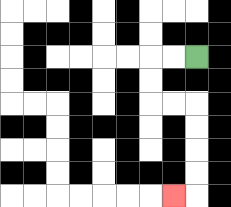{'start': '[8, 2]', 'end': '[7, 8]', 'path_directions': 'L,L,D,D,R,R,D,D,D,D,L', 'path_coordinates': '[[8, 2], [7, 2], [6, 2], [6, 3], [6, 4], [7, 4], [8, 4], [8, 5], [8, 6], [8, 7], [8, 8], [7, 8]]'}